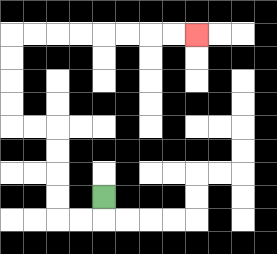{'start': '[4, 8]', 'end': '[8, 1]', 'path_directions': 'D,L,L,U,U,U,U,L,L,U,U,U,U,R,R,R,R,R,R,R,R', 'path_coordinates': '[[4, 8], [4, 9], [3, 9], [2, 9], [2, 8], [2, 7], [2, 6], [2, 5], [1, 5], [0, 5], [0, 4], [0, 3], [0, 2], [0, 1], [1, 1], [2, 1], [3, 1], [4, 1], [5, 1], [6, 1], [7, 1], [8, 1]]'}